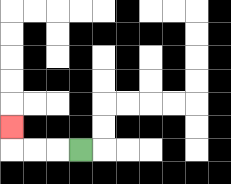{'start': '[3, 6]', 'end': '[0, 5]', 'path_directions': 'L,L,L,U', 'path_coordinates': '[[3, 6], [2, 6], [1, 6], [0, 6], [0, 5]]'}